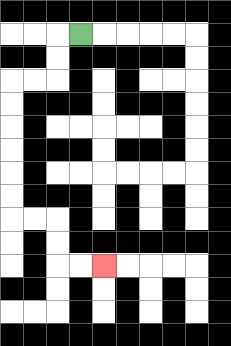{'start': '[3, 1]', 'end': '[4, 11]', 'path_directions': 'L,D,D,L,L,D,D,D,D,D,D,R,R,D,D,R,R', 'path_coordinates': '[[3, 1], [2, 1], [2, 2], [2, 3], [1, 3], [0, 3], [0, 4], [0, 5], [0, 6], [0, 7], [0, 8], [0, 9], [1, 9], [2, 9], [2, 10], [2, 11], [3, 11], [4, 11]]'}